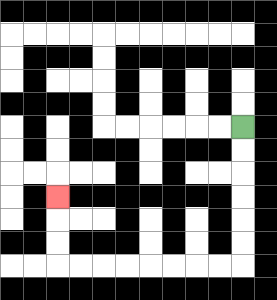{'start': '[10, 5]', 'end': '[2, 8]', 'path_directions': 'D,D,D,D,D,D,L,L,L,L,L,L,L,L,U,U,U', 'path_coordinates': '[[10, 5], [10, 6], [10, 7], [10, 8], [10, 9], [10, 10], [10, 11], [9, 11], [8, 11], [7, 11], [6, 11], [5, 11], [4, 11], [3, 11], [2, 11], [2, 10], [2, 9], [2, 8]]'}